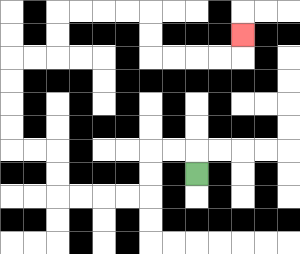{'start': '[8, 7]', 'end': '[10, 1]', 'path_directions': 'U,L,L,D,D,L,L,L,L,U,U,L,L,U,U,U,U,R,R,U,U,R,R,R,R,D,D,R,R,R,R,U', 'path_coordinates': '[[8, 7], [8, 6], [7, 6], [6, 6], [6, 7], [6, 8], [5, 8], [4, 8], [3, 8], [2, 8], [2, 7], [2, 6], [1, 6], [0, 6], [0, 5], [0, 4], [0, 3], [0, 2], [1, 2], [2, 2], [2, 1], [2, 0], [3, 0], [4, 0], [5, 0], [6, 0], [6, 1], [6, 2], [7, 2], [8, 2], [9, 2], [10, 2], [10, 1]]'}